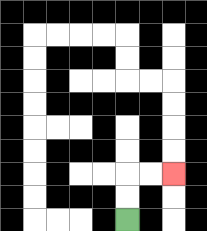{'start': '[5, 9]', 'end': '[7, 7]', 'path_directions': 'U,U,R,R', 'path_coordinates': '[[5, 9], [5, 8], [5, 7], [6, 7], [7, 7]]'}